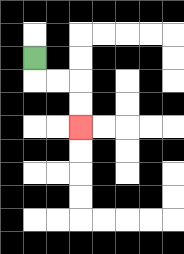{'start': '[1, 2]', 'end': '[3, 5]', 'path_directions': 'D,R,R,D,D', 'path_coordinates': '[[1, 2], [1, 3], [2, 3], [3, 3], [3, 4], [3, 5]]'}